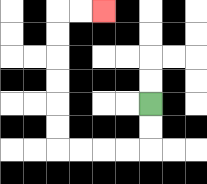{'start': '[6, 4]', 'end': '[4, 0]', 'path_directions': 'D,D,L,L,L,L,U,U,U,U,U,U,R,R', 'path_coordinates': '[[6, 4], [6, 5], [6, 6], [5, 6], [4, 6], [3, 6], [2, 6], [2, 5], [2, 4], [2, 3], [2, 2], [2, 1], [2, 0], [3, 0], [4, 0]]'}